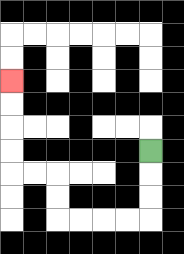{'start': '[6, 6]', 'end': '[0, 3]', 'path_directions': 'D,D,D,L,L,L,L,U,U,L,L,U,U,U,U', 'path_coordinates': '[[6, 6], [6, 7], [6, 8], [6, 9], [5, 9], [4, 9], [3, 9], [2, 9], [2, 8], [2, 7], [1, 7], [0, 7], [0, 6], [0, 5], [0, 4], [0, 3]]'}